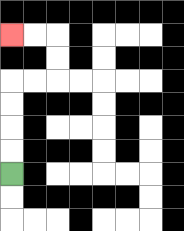{'start': '[0, 7]', 'end': '[0, 1]', 'path_directions': 'U,U,U,U,R,R,U,U,L,L', 'path_coordinates': '[[0, 7], [0, 6], [0, 5], [0, 4], [0, 3], [1, 3], [2, 3], [2, 2], [2, 1], [1, 1], [0, 1]]'}